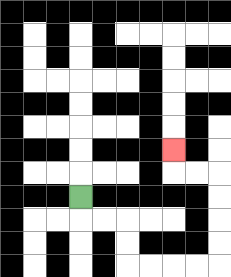{'start': '[3, 8]', 'end': '[7, 6]', 'path_directions': 'D,R,R,D,D,R,R,R,R,U,U,U,U,L,L,U', 'path_coordinates': '[[3, 8], [3, 9], [4, 9], [5, 9], [5, 10], [5, 11], [6, 11], [7, 11], [8, 11], [9, 11], [9, 10], [9, 9], [9, 8], [9, 7], [8, 7], [7, 7], [7, 6]]'}